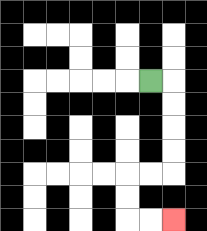{'start': '[6, 3]', 'end': '[7, 9]', 'path_directions': 'R,D,D,D,D,L,L,D,D,R,R', 'path_coordinates': '[[6, 3], [7, 3], [7, 4], [7, 5], [7, 6], [7, 7], [6, 7], [5, 7], [5, 8], [5, 9], [6, 9], [7, 9]]'}